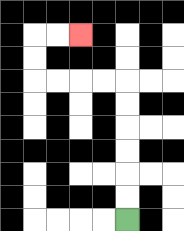{'start': '[5, 9]', 'end': '[3, 1]', 'path_directions': 'U,U,U,U,U,U,L,L,L,L,U,U,R,R', 'path_coordinates': '[[5, 9], [5, 8], [5, 7], [5, 6], [5, 5], [5, 4], [5, 3], [4, 3], [3, 3], [2, 3], [1, 3], [1, 2], [1, 1], [2, 1], [3, 1]]'}